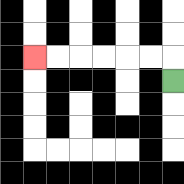{'start': '[7, 3]', 'end': '[1, 2]', 'path_directions': 'U,L,L,L,L,L,L', 'path_coordinates': '[[7, 3], [7, 2], [6, 2], [5, 2], [4, 2], [3, 2], [2, 2], [1, 2]]'}